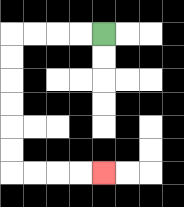{'start': '[4, 1]', 'end': '[4, 7]', 'path_directions': 'L,L,L,L,D,D,D,D,D,D,R,R,R,R', 'path_coordinates': '[[4, 1], [3, 1], [2, 1], [1, 1], [0, 1], [0, 2], [0, 3], [0, 4], [0, 5], [0, 6], [0, 7], [1, 7], [2, 7], [3, 7], [4, 7]]'}